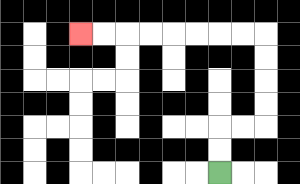{'start': '[9, 7]', 'end': '[3, 1]', 'path_directions': 'U,U,R,R,U,U,U,U,L,L,L,L,L,L,L,L', 'path_coordinates': '[[9, 7], [9, 6], [9, 5], [10, 5], [11, 5], [11, 4], [11, 3], [11, 2], [11, 1], [10, 1], [9, 1], [8, 1], [7, 1], [6, 1], [5, 1], [4, 1], [3, 1]]'}